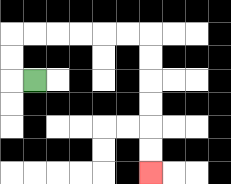{'start': '[1, 3]', 'end': '[6, 7]', 'path_directions': 'L,U,U,R,R,R,R,R,R,D,D,D,D,D,D', 'path_coordinates': '[[1, 3], [0, 3], [0, 2], [0, 1], [1, 1], [2, 1], [3, 1], [4, 1], [5, 1], [6, 1], [6, 2], [6, 3], [6, 4], [6, 5], [6, 6], [6, 7]]'}